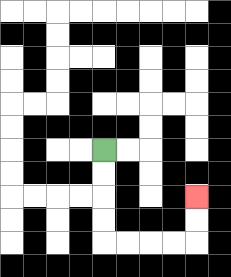{'start': '[4, 6]', 'end': '[8, 8]', 'path_directions': 'D,D,D,D,R,R,R,R,U,U', 'path_coordinates': '[[4, 6], [4, 7], [4, 8], [4, 9], [4, 10], [5, 10], [6, 10], [7, 10], [8, 10], [8, 9], [8, 8]]'}